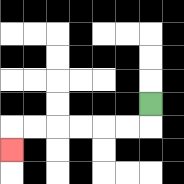{'start': '[6, 4]', 'end': '[0, 6]', 'path_directions': 'D,L,L,L,L,L,L,D', 'path_coordinates': '[[6, 4], [6, 5], [5, 5], [4, 5], [3, 5], [2, 5], [1, 5], [0, 5], [0, 6]]'}